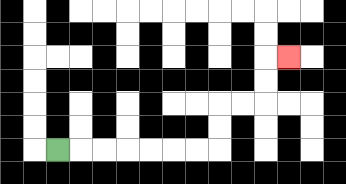{'start': '[2, 6]', 'end': '[12, 2]', 'path_directions': 'R,R,R,R,R,R,R,U,U,R,R,U,U,R', 'path_coordinates': '[[2, 6], [3, 6], [4, 6], [5, 6], [6, 6], [7, 6], [8, 6], [9, 6], [9, 5], [9, 4], [10, 4], [11, 4], [11, 3], [11, 2], [12, 2]]'}